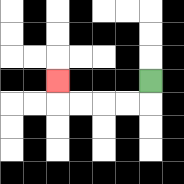{'start': '[6, 3]', 'end': '[2, 3]', 'path_directions': 'D,L,L,L,L,U', 'path_coordinates': '[[6, 3], [6, 4], [5, 4], [4, 4], [3, 4], [2, 4], [2, 3]]'}